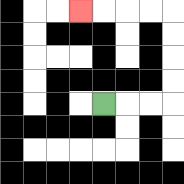{'start': '[4, 4]', 'end': '[3, 0]', 'path_directions': 'R,R,R,U,U,U,U,L,L,L,L', 'path_coordinates': '[[4, 4], [5, 4], [6, 4], [7, 4], [7, 3], [7, 2], [7, 1], [7, 0], [6, 0], [5, 0], [4, 0], [3, 0]]'}